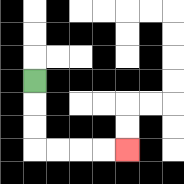{'start': '[1, 3]', 'end': '[5, 6]', 'path_directions': 'D,D,D,R,R,R,R', 'path_coordinates': '[[1, 3], [1, 4], [1, 5], [1, 6], [2, 6], [3, 6], [4, 6], [5, 6]]'}